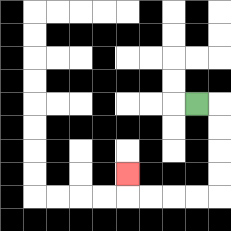{'start': '[8, 4]', 'end': '[5, 7]', 'path_directions': 'R,D,D,D,D,L,L,L,L,U', 'path_coordinates': '[[8, 4], [9, 4], [9, 5], [9, 6], [9, 7], [9, 8], [8, 8], [7, 8], [6, 8], [5, 8], [5, 7]]'}